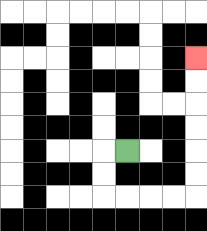{'start': '[5, 6]', 'end': '[8, 2]', 'path_directions': 'L,D,D,R,R,R,R,U,U,U,U,U,U', 'path_coordinates': '[[5, 6], [4, 6], [4, 7], [4, 8], [5, 8], [6, 8], [7, 8], [8, 8], [8, 7], [8, 6], [8, 5], [8, 4], [8, 3], [8, 2]]'}